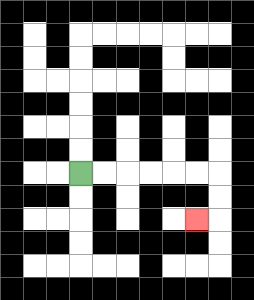{'start': '[3, 7]', 'end': '[8, 9]', 'path_directions': 'R,R,R,R,R,R,D,D,L', 'path_coordinates': '[[3, 7], [4, 7], [5, 7], [6, 7], [7, 7], [8, 7], [9, 7], [9, 8], [9, 9], [8, 9]]'}